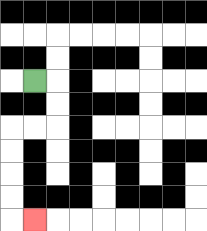{'start': '[1, 3]', 'end': '[1, 9]', 'path_directions': 'R,D,D,L,L,D,D,D,D,R', 'path_coordinates': '[[1, 3], [2, 3], [2, 4], [2, 5], [1, 5], [0, 5], [0, 6], [0, 7], [0, 8], [0, 9], [1, 9]]'}